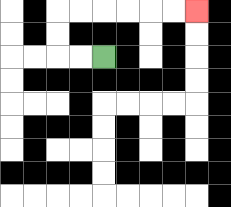{'start': '[4, 2]', 'end': '[8, 0]', 'path_directions': 'L,L,U,U,R,R,R,R,R,R', 'path_coordinates': '[[4, 2], [3, 2], [2, 2], [2, 1], [2, 0], [3, 0], [4, 0], [5, 0], [6, 0], [7, 0], [8, 0]]'}